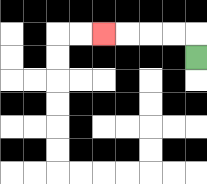{'start': '[8, 2]', 'end': '[4, 1]', 'path_directions': 'U,L,L,L,L', 'path_coordinates': '[[8, 2], [8, 1], [7, 1], [6, 1], [5, 1], [4, 1]]'}